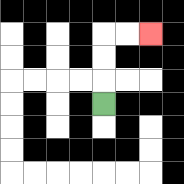{'start': '[4, 4]', 'end': '[6, 1]', 'path_directions': 'U,U,U,R,R', 'path_coordinates': '[[4, 4], [4, 3], [4, 2], [4, 1], [5, 1], [6, 1]]'}